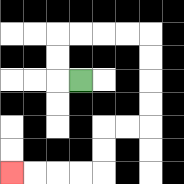{'start': '[3, 3]', 'end': '[0, 7]', 'path_directions': 'L,U,U,R,R,R,R,D,D,D,D,L,L,D,D,L,L,L,L', 'path_coordinates': '[[3, 3], [2, 3], [2, 2], [2, 1], [3, 1], [4, 1], [5, 1], [6, 1], [6, 2], [6, 3], [6, 4], [6, 5], [5, 5], [4, 5], [4, 6], [4, 7], [3, 7], [2, 7], [1, 7], [0, 7]]'}